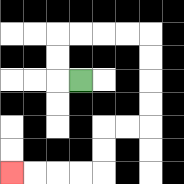{'start': '[3, 3]', 'end': '[0, 7]', 'path_directions': 'L,U,U,R,R,R,R,D,D,D,D,L,L,D,D,L,L,L,L', 'path_coordinates': '[[3, 3], [2, 3], [2, 2], [2, 1], [3, 1], [4, 1], [5, 1], [6, 1], [6, 2], [6, 3], [6, 4], [6, 5], [5, 5], [4, 5], [4, 6], [4, 7], [3, 7], [2, 7], [1, 7], [0, 7]]'}